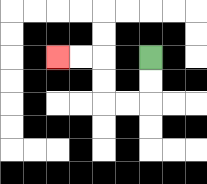{'start': '[6, 2]', 'end': '[2, 2]', 'path_directions': 'D,D,L,L,U,U,L,L', 'path_coordinates': '[[6, 2], [6, 3], [6, 4], [5, 4], [4, 4], [4, 3], [4, 2], [3, 2], [2, 2]]'}